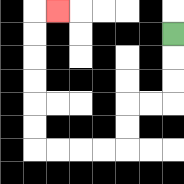{'start': '[7, 1]', 'end': '[2, 0]', 'path_directions': 'D,D,D,L,L,D,D,L,L,L,L,U,U,U,U,U,U,R', 'path_coordinates': '[[7, 1], [7, 2], [7, 3], [7, 4], [6, 4], [5, 4], [5, 5], [5, 6], [4, 6], [3, 6], [2, 6], [1, 6], [1, 5], [1, 4], [1, 3], [1, 2], [1, 1], [1, 0], [2, 0]]'}